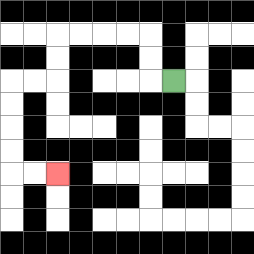{'start': '[7, 3]', 'end': '[2, 7]', 'path_directions': 'L,U,U,L,L,L,L,D,D,L,L,D,D,D,D,R,R', 'path_coordinates': '[[7, 3], [6, 3], [6, 2], [6, 1], [5, 1], [4, 1], [3, 1], [2, 1], [2, 2], [2, 3], [1, 3], [0, 3], [0, 4], [0, 5], [0, 6], [0, 7], [1, 7], [2, 7]]'}